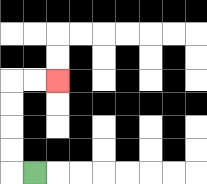{'start': '[1, 7]', 'end': '[2, 3]', 'path_directions': 'L,U,U,U,U,R,R', 'path_coordinates': '[[1, 7], [0, 7], [0, 6], [0, 5], [0, 4], [0, 3], [1, 3], [2, 3]]'}